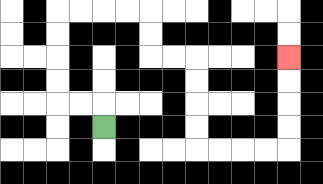{'start': '[4, 5]', 'end': '[12, 2]', 'path_directions': 'U,L,L,U,U,U,U,R,R,R,R,D,D,R,R,D,D,D,D,R,R,R,R,U,U,U,U', 'path_coordinates': '[[4, 5], [4, 4], [3, 4], [2, 4], [2, 3], [2, 2], [2, 1], [2, 0], [3, 0], [4, 0], [5, 0], [6, 0], [6, 1], [6, 2], [7, 2], [8, 2], [8, 3], [8, 4], [8, 5], [8, 6], [9, 6], [10, 6], [11, 6], [12, 6], [12, 5], [12, 4], [12, 3], [12, 2]]'}